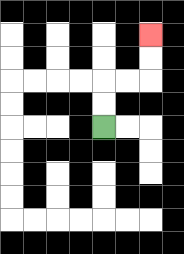{'start': '[4, 5]', 'end': '[6, 1]', 'path_directions': 'U,U,R,R,U,U', 'path_coordinates': '[[4, 5], [4, 4], [4, 3], [5, 3], [6, 3], [6, 2], [6, 1]]'}